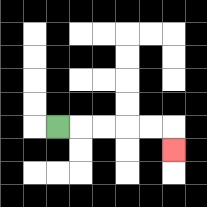{'start': '[2, 5]', 'end': '[7, 6]', 'path_directions': 'R,R,R,R,R,D', 'path_coordinates': '[[2, 5], [3, 5], [4, 5], [5, 5], [6, 5], [7, 5], [7, 6]]'}